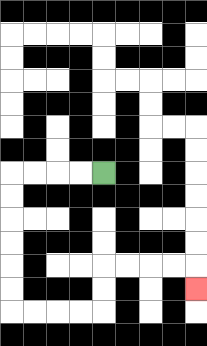{'start': '[4, 7]', 'end': '[8, 12]', 'path_directions': 'L,L,L,L,D,D,D,D,D,D,R,R,R,R,U,U,R,R,R,R,D', 'path_coordinates': '[[4, 7], [3, 7], [2, 7], [1, 7], [0, 7], [0, 8], [0, 9], [0, 10], [0, 11], [0, 12], [0, 13], [1, 13], [2, 13], [3, 13], [4, 13], [4, 12], [4, 11], [5, 11], [6, 11], [7, 11], [8, 11], [8, 12]]'}